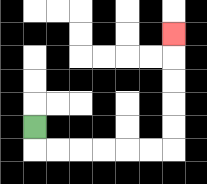{'start': '[1, 5]', 'end': '[7, 1]', 'path_directions': 'D,R,R,R,R,R,R,U,U,U,U,U', 'path_coordinates': '[[1, 5], [1, 6], [2, 6], [3, 6], [4, 6], [5, 6], [6, 6], [7, 6], [7, 5], [7, 4], [7, 3], [7, 2], [7, 1]]'}